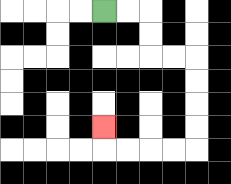{'start': '[4, 0]', 'end': '[4, 5]', 'path_directions': 'R,R,D,D,R,R,D,D,D,D,L,L,L,L,U', 'path_coordinates': '[[4, 0], [5, 0], [6, 0], [6, 1], [6, 2], [7, 2], [8, 2], [8, 3], [8, 4], [8, 5], [8, 6], [7, 6], [6, 6], [5, 6], [4, 6], [4, 5]]'}